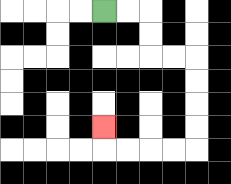{'start': '[4, 0]', 'end': '[4, 5]', 'path_directions': 'R,R,D,D,R,R,D,D,D,D,L,L,L,L,U', 'path_coordinates': '[[4, 0], [5, 0], [6, 0], [6, 1], [6, 2], [7, 2], [8, 2], [8, 3], [8, 4], [8, 5], [8, 6], [7, 6], [6, 6], [5, 6], [4, 6], [4, 5]]'}